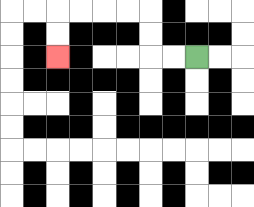{'start': '[8, 2]', 'end': '[2, 2]', 'path_directions': 'L,L,U,U,L,L,L,L,D,D', 'path_coordinates': '[[8, 2], [7, 2], [6, 2], [6, 1], [6, 0], [5, 0], [4, 0], [3, 0], [2, 0], [2, 1], [2, 2]]'}